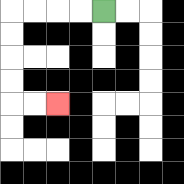{'start': '[4, 0]', 'end': '[2, 4]', 'path_directions': 'L,L,L,L,D,D,D,D,R,R', 'path_coordinates': '[[4, 0], [3, 0], [2, 0], [1, 0], [0, 0], [0, 1], [0, 2], [0, 3], [0, 4], [1, 4], [2, 4]]'}